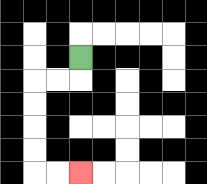{'start': '[3, 2]', 'end': '[3, 7]', 'path_directions': 'D,L,L,D,D,D,D,R,R', 'path_coordinates': '[[3, 2], [3, 3], [2, 3], [1, 3], [1, 4], [1, 5], [1, 6], [1, 7], [2, 7], [3, 7]]'}